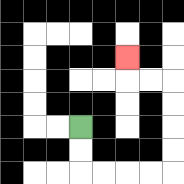{'start': '[3, 5]', 'end': '[5, 2]', 'path_directions': 'D,D,R,R,R,R,U,U,U,U,L,L,U', 'path_coordinates': '[[3, 5], [3, 6], [3, 7], [4, 7], [5, 7], [6, 7], [7, 7], [7, 6], [7, 5], [7, 4], [7, 3], [6, 3], [5, 3], [5, 2]]'}